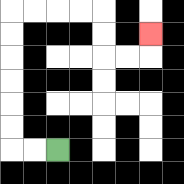{'start': '[2, 6]', 'end': '[6, 1]', 'path_directions': 'L,L,U,U,U,U,U,U,R,R,R,R,D,D,R,R,U', 'path_coordinates': '[[2, 6], [1, 6], [0, 6], [0, 5], [0, 4], [0, 3], [0, 2], [0, 1], [0, 0], [1, 0], [2, 0], [3, 0], [4, 0], [4, 1], [4, 2], [5, 2], [6, 2], [6, 1]]'}